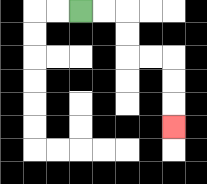{'start': '[3, 0]', 'end': '[7, 5]', 'path_directions': 'R,R,D,D,R,R,D,D,D', 'path_coordinates': '[[3, 0], [4, 0], [5, 0], [5, 1], [5, 2], [6, 2], [7, 2], [7, 3], [7, 4], [7, 5]]'}